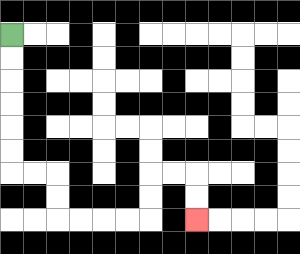{'start': '[0, 1]', 'end': '[8, 9]', 'path_directions': 'D,D,D,D,D,D,R,R,D,D,R,R,R,R,U,U,R,R,D,D', 'path_coordinates': '[[0, 1], [0, 2], [0, 3], [0, 4], [0, 5], [0, 6], [0, 7], [1, 7], [2, 7], [2, 8], [2, 9], [3, 9], [4, 9], [5, 9], [6, 9], [6, 8], [6, 7], [7, 7], [8, 7], [8, 8], [8, 9]]'}